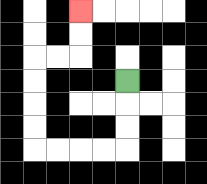{'start': '[5, 3]', 'end': '[3, 0]', 'path_directions': 'D,D,D,L,L,L,L,U,U,U,U,R,R,U,U', 'path_coordinates': '[[5, 3], [5, 4], [5, 5], [5, 6], [4, 6], [3, 6], [2, 6], [1, 6], [1, 5], [1, 4], [1, 3], [1, 2], [2, 2], [3, 2], [3, 1], [3, 0]]'}